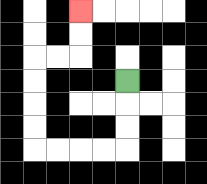{'start': '[5, 3]', 'end': '[3, 0]', 'path_directions': 'D,D,D,L,L,L,L,U,U,U,U,R,R,U,U', 'path_coordinates': '[[5, 3], [5, 4], [5, 5], [5, 6], [4, 6], [3, 6], [2, 6], [1, 6], [1, 5], [1, 4], [1, 3], [1, 2], [2, 2], [3, 2], [3, 1], [3, 0]]'}